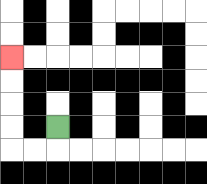{'start': '[2, 5]', 'end': '[0, 2]', 'path_directions': 'D,L,L,U,U,U,U', 'path_coordinates': '[[2, 5], [2, 6], [1, 6], [0, 6], [0, 5], [0, 4], [0, 3], [0, 2]]'}